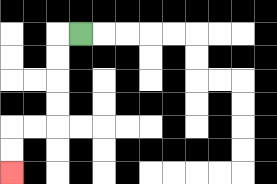{'start': '[3, 1]', 'end': '[0, 7]', 'path_directions': 'L,D,D,D,D,L,L,D,D', 'path_coordinates': '[[3, 1], [2, 1], [2, 2], [2, 3], [2, 4], [2, 5], [1, 5], [0, 5], [0, 6], [0, 7]]'}